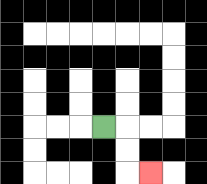{'start': '[4, 5]', 'end': '[6, 7]', 'path_directions': 'R,D,D,R', 'path_coordinates': '[[4, 5], [5, 5], [5, 6], [5, 7], [6, 7]]'}